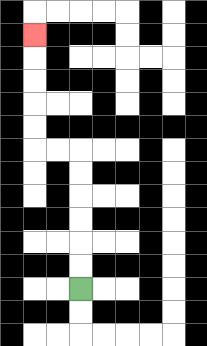{'start': '[3, 12]', 'end': '[1, 1]', 'path_directions': 'U,U,U,U,U,U,L,L,U,U,U,U,U', 'path_coordinates': '[[3, 12], [3, 11], [3, 10], [3, 9], [3, 8], [3, 7], [3, 6], [2, 6], [1, 6], [1, 5], [1, 4], [1, 3], [1, 2], [1, 1]]'}